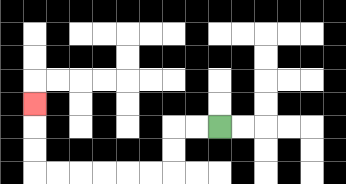{'start': '[9, 5]', 'end': '[1, 4]', 'path_directions': 'L,L,D,D,L,L,L,L,L,L,U,U,U', 'path_coordinates': '[[9, 5], [8, 5], [7, 5], [7, 6], [7, 7], [6, 7], [5, 7], [4, 7], [3, 7], [2, 7], [1, 7], [1, 6], [1, 5], [1, 4]]'}